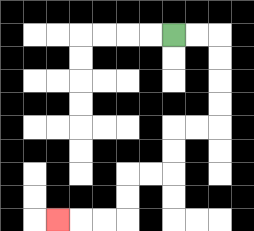{'start': '[7, 1]', 'end': '[2, 9]', 'path_directions': 'R,R,D,D,D,D,L,L,D,D,L,L,D,D,L,L,L', 'path_coordinates': '[[7, 1], [8, 1], [9, 1], [9, 2], [9, 3], [9, 4], [9, 5], [8, 5], [7, 5], [7, 6], [7, 7], [6, 7], [5, 7], [5, 8], [5, 9], [4, 9], [3, 9], [2, 9]]'}